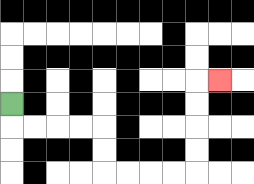{'start': '[0, 4]', 'end': '[9, 3]', 'path_directions': 'D,R,R,R,R,D,D,R,R,R,R,U,U,U,U,R', 'path_coordinates': '[[0, 4], [0, 5], [1, 5], [2, 5], [3, 5], [4, 5], [4, 6], [4, 7], [5, 7], [6, 7], [7, 7], [8, 7], [8, 6], [8, 5], [8, 4], [8, 3], [9, 3]]'}